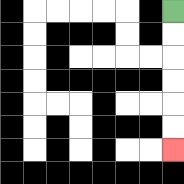{'start': '[7, 0]', 'end': '[7, 6]', 'path_directions': 'D,D,D,D,D,D', 'path_coordinates': '[[7, 0], [7, 1], [7, 2], [7, 3], [7, 4], [7, 5], [7, 6]]'}